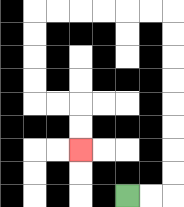{'start': '[5, 8]', 'end': '[3, 6]', 'path_directions': 'R,R,U,U,U,U,U,U,U,U,L,L,L,L,L,L,D,D,D,D,R,R,D,D', 'path_coordinates': '[[5, 8], [6, 8], [7, 8], [7, 7], [7, 6], [7, 5], [7, 4], [7, 3], [7, 2], [7, 1], [7, 0], [6, 0], [5, 0], [4, 0], [3, 0], [2, 0], [1, 0], [1, 1], [1, 2], [1, 3], [1, 4], [2, 4], [3, 4], [3, 5], [3, 6]]'}